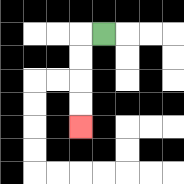{'start': '[4, 1]', 'end': '[3, 5]', 'path_directions': 'L,D,D,D,D', 'path_coordinates': '[[4, 1], [3, 1], [3, 2], [3, 3], [3, 4], [3, 5]]'}